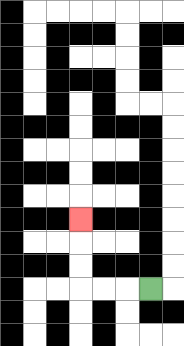{'start': '[6, 12]', 'end': '[3, 9]', 'path_directions': 'L,L,L,U,U,U', 'path_coordinates': '[[6, 12], [5, 12], [4, 12], [3, 12], [3, 11], [3, 10], [3, 9]]'}